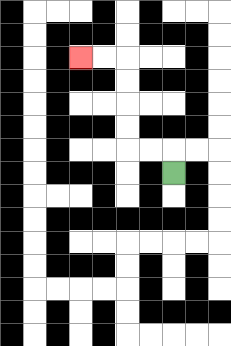{'start': '[7, 7]', 'end': '[3, 2]', 'path_directions': 'U,L,L,U,U,U,U,L,L', 'path_coordinates': '[[7, 7], [7, 6], [6, 6], [5, 6], [5, 5], [5, 4], [5, 3], [5, 2], [4, 2], [3, 2]]'}